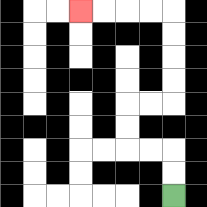{'start': '[7, 8]', 'end': '[3, 0]', 'path_directions': 'U,U,L,L,U,U,R,R,U,U,U,U,L,L,L,L', 'path_coordinates': '[[7, 8], [7, 7], [7, 6], [6, 6], [5, 6], [5, 5], [5, 4], [6, 4], [7, 4], [7, 3], [7, 2], [7, 1], [7, 0], [6, 0], [5, 0], [4, 0], [3, 0]]'}